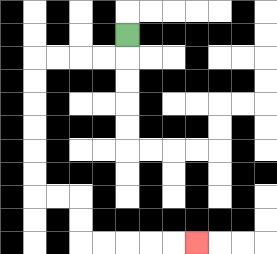{'start': '[5, 1]', 'end': '[8, 10]', 'path_directions': 'D,L,L,L,L,D,D,D,D,D,D,R,R,D,D,R,R,R,R,R', 'path_coordinates': '[[5, 1], [5, 2], [4, 2], [3, 2], [2, 2], [1, 2], [1, 3], [1, 4], [1, 5], [1, 6], [1, 7], [1, 8], [2, 8], [3, 8], [3, 9], [3, 10], [4, 10], [5, 10], [6, 10], [7, 10], [8, 10]]'}